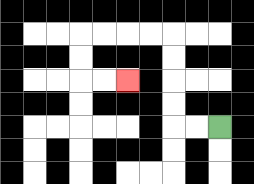{'start': '[9, 5]', 'end': '[5, 3]', 'path_directions': 'L,L,U,U,U,U,L,L,L,L,D,D,R,R', 'path_coordinates': '[[9, 5], [8, 5], [7, 5], [7, 4], [7, 3], [7, 2], [7, 1], [6, 1], [5, 1], [4, 1], [3, 1], [3, 2], [3, 3], [4, 3], [5, 3]]'}